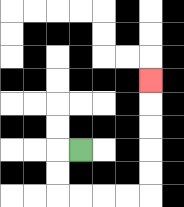{'start': '[3, 6]', 'end': '[6, 3]', 'path_directions': 'L,D,D,R,R,R,R,U,U,U,U,U', 'path_coordinates': '[[3, 6], [2, 6], [2, 7], [2, 8], [3, 8], [4, 8], [5, 8], [6, 8], [6, 7], [6, 6], [6, 5], [6, 4], [6, 3]]'}